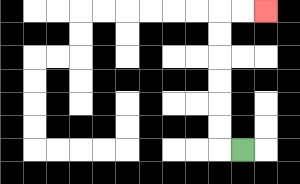{'start': '[10, 6]', 'end': '[11, 0]', 'path_directions': 'L,U,U,U,U,U,U,R,R', 'path_coordinates': '[[10, 6], [9, 6], [9, 5], [9, 4], [9, 3], [9, 2], [9, 1], [9, 0], [10, 0], [11, 0]]'}